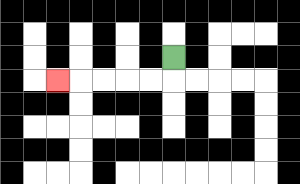{'start': '[7, 2]', 'end': '[2, 3]', 'path_directions': 'D,L,L,L,L,L', 'path_coordinates': '[[7, 2], [7, 3], [6, 3], [5, 3], [4, 3], [3, 3], [2, 3]]'}